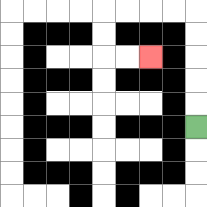{'start': '[8, 5]', 'end': '[6, 2]', 'path_directions': 'U,U,U,U,U,L,L,L,L,D,D,R,R', 'path_coordinates': '[[8, 5], [8, 4], [8, 3], [8, 2], [8, 1], [8, 0], [7, 0], [6, 0], [5, 0], [4, 0], [4, 1], [4, 2], [5, 2], [6, 2]]'}